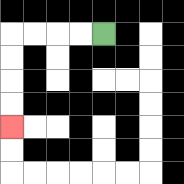{'start': '[4, 1]', 'end': '[0, 5]', 'path_directions': 'L,L,L,L,D,D,D,D', 'path_coordinates': '[[4, 1], [3, 1], [2, 1], [1, 1], [0, 1], [0, 2], [0, 3], [0, 4], [0, 5]]'}